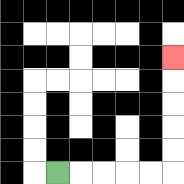{'start': '[2, 7]', 'end': '[7, 2]', 'path_directions': 'R,R,R,R,R,U,U,U,U,U', 'path_coordinates': '[[2, 7], [3, 7], [4, 7], [5, 7], [6, 7], [7, 7], [7, 6], [7, 5], [7, 4], [7, 3], [7, 2]]'}